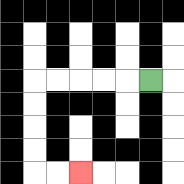{'start': '[6, 3]', 'end': '[3, 7]', 'path_directions': 'L,L,L,L,L,D,D,D,D,R,R', 'path_coordinates': '[[6, 3], [5, 3], [4, 3], [3, 3], [2, 3], [1, 3], [1, 4], [1, 5], [1, 6], [1, 7], [2, 7], [3, 7]]'}